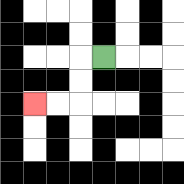{'start': '[4, 2]', 'end': '[1, 4]', 'path_directions': 'L,D,D,L,L', 'path_coordinates': '[[4, 2], [3, 2], [3, 3], [3, 4], [2, 4], [1, 4]]'}